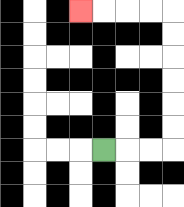{'start': '[4, 6]', 'end': '[3, 0]', 'path_directions': 'R,R,R,U,U,U,U,U,U,L,L,L,L', 'path_coordinates': '[[4, 6], [5, 6], [6, 6], [7, 6], [7, 5], [7, 4], [7, 3], [7, 2], [7, 1], [7, 0], [6, 0], [5, 0], [4, 0], [3, 0]]'}